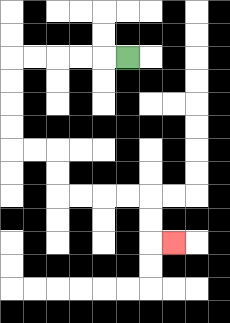{'start': '[5, 2]', 'end': '[7, 10]', 'path_directions': 'L,L,L,L,L,D,D,D,D,R,R,D,D,R,R,R,R,D,D,R', 'path_coordinates': '[[5, 2], [4, 2], [3, 2], [2, 2], [1, 2], [0, 2], [0, 3], [0, 4], [0, 5], [0, 6], [1, 6], [2, 6], [2, 7], [2, 8], [3, 8], [4, 8], [5, 8], [6, 8], [6, 9], [6, 10], [7, 10]]'}